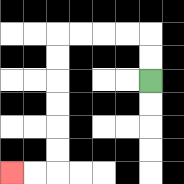{'start': '[6, 3]', 'end': '[0, 7]', 'path_directions': 'U,U,L,L,L,L,D,D,D,D,D,D,L,L', 'path_coordinates': '[[6, 3], [6, 2], [6, 1], [5, 1], [4, 1], [3, 1], [2, 1], [2, 2], [2, 3], [2, 4], [2, 5], [2, 6], [2, 7], [1, 7], [0, 7]]'}